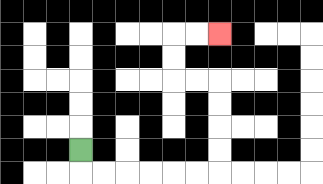{'start': '[3, 6]', 'end': '[9, 1]', 'path_directions': 'D,R,R,R,R,R,R,U,U,U,U,L,L,U,U,R,R', 'path_coordinates': '[[3, 6], [3, 7], [4, 7], [5, 7], [6, 7], [7, 7], [8, 7], [9, 7], [9, 6], [9, 5], [9, 4], [9, 3], [8, 3], [7, 3], [7, 2], [7, 1], [8, 1], [9, 1]]'}